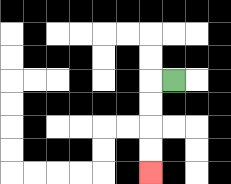{'start': '[7, 3]', 'end': '[6, 7]', 'path_directions': 'L,D,D,D,D', 'path_coordinates': '[[7, 3], [6, 3], [6, 4], [6, 5], [6, 6], [6, 7]]'}